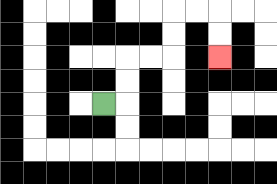{'start': '[4, 4]', 'end': '[9, 2]', 'path_directions': 'R,U,U,R,R,U,U,R,R,D,D', 'path_coordinates': '[[4, 4], [5, 4], [5, 3], [5, 2], [6, 2], [7, 2], [7, 1], [7, 0], [8, 0], [9, 0], [9, 1], [9, 2]]'}